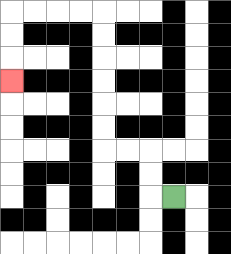{'start': '[7, 8]', 'end': '[0, 3]', 'path_directions': 'L,U,U,L,L,U,U,U,U,U,U,L,L,L,L,D,D,D', 'path_coordinates': '[[7, 8], [6, 8], [6, 7], [6, 6], [5, 6], [4, 6], [4, 5], [4, 4], [4, 3], [4, 2], [4, 1], [4, 0], [3, 0], [2, 0], [1, 0], [0, 0], [0, 1], [0, 2], [0, 3]]'}